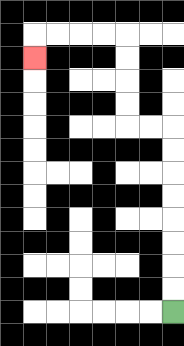{'start': '[7, 13]', 'end': '[1, 2]', 'path_directions': 'U,U,U,U,U,U,U,U,L,L,U,U,U,U,L,L,L,L,D', 'path_coordinates': '[[7, 13], [7, 12], [7, 11], [7, 10], [7, 9], [7, 8], [7, 7], [7, 6], [7, 5], [6, 5], [5, 5], [5, 4], [5, 3], [5, 2], [5, 1], [4, 1], [3, 1], [2, 1], [1, 1], [1, 2]]'}